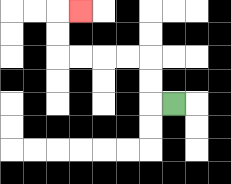{'start': '[7, 4]', 'end': '[3, 0]', 'path_directions': 'L,U,U,L,L,L,L,U,U,R', 'path_coordinates': '[[7, 4], [6, 4], [6, 3], [6, 2], [5, 2], [4, 2], [3, 2], [2, 2], [2, 1], [2, 0], [3, 0]]'}